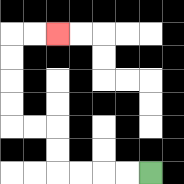{'start': '[6, 7]', 'end': '[2, 1]', 'path_directions': 'L,L,L,L,U,U,L,L,U,U,U,U,R,R', 'path_coordinates': '[[6, 7], [5, 7], [4, 7], [3, 7], [2, 7], [2, 6], [2, 5], [1, 5], [0, 5], [0, 4], [0, 3], [0, 2], [0, 1], [1, 1], [2, 1]]'}